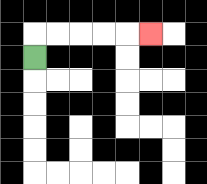{'start': '[1, 2]', 'end': '[6, 1]', 'path_directions': 'U,R,R,R,R,R', 'path_coordinates': '[[1, 2], [1, 1], [2, 1], [3, 1], [4, 1], [5, 1], [6, 1]]'}